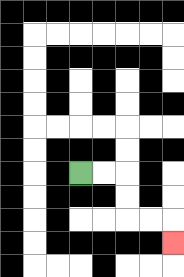{'start': '[3, 7]', 'end': '[7, 10]', 'path_directions': 'R,R,D,D,R,R,D', 'path_coordinates': '[[3, 7], [4, 7], [5, 7], [5, 8], [5, 9], [6, 9], [7, 9], [7, 10]]'}